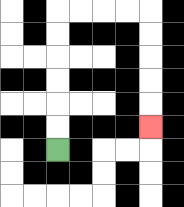{'start': '[2, 6]', 'end': '[6, 5]', 'path_directions': 'U,U,U,U,U,U,R,R,R,R,D,D,D,D,D', 'path_coordinates': '[[2, 6], [2, 5], [2, 4], [2, 3], [2, 2], [2, 1], [2, 0], [3, 0], [4, 0], [5, 0], [6, 0], [6, 1], [6, 2], [6, 3], [6, 4], [6, 5]]'}